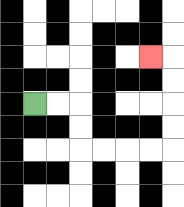{'start': '[1, 4]', 'end': '[6, 2]', 'path_directions': 'R,R,D,D,R,R,R,R,U,U,U,U,L', 'path_coordinates': '[[1, 4], [2, 4], [3, 4], [3, 5], [3, 6], [4, 6], [5, 6], [6, 6], [7, 6], [7, 5], [7, 4], [7, 3], [7, 2], [6, 2]]'}